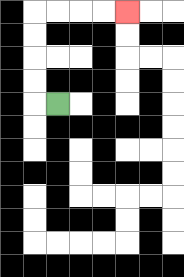{'start': '[2, 4]', 'end': '[5, 0]', 'path_directions': 'L,U,U,U,U,R,R,R,R', 'path_coordinates': '[[2, 4], [1, 4], [1, 3], [1, 2], [1, 1], [1, 0], [2, 0], [3, 0], [4, 0], [5, 0]]'}